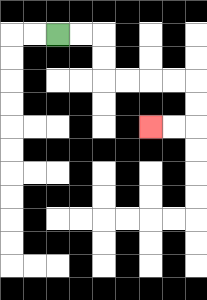{'start': '[2, 1]', 'end': '[6, 5]', 'path_directions': 'R,R,D,D,R,R,R,R,D,D,L,L', 'path_coordinates': '[[2, 1], [3, 1], [4, 1], [4, 2], [4, 3], [5, 3], [6, 3], [7, 3], [8, 3], [8, 4], [8, 5], [7, 5], [6, 5]]'}